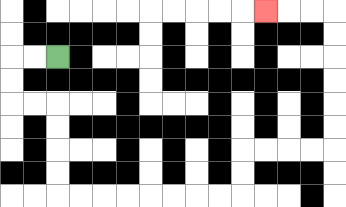{'start': '[2, 2]', 'end': '[11, 0]', 'path_directions': 'L,L,D,D,R,R,D,D,D,D,R,R,R,R,R,R,R,R,U,U,R,R,R,R,U,U,U,U,U,U,L,L,L', 'path_coordinates': '[[2, 2], [1, 2], [0, 2], [0, 3], [0, 4], [1, 4], [2, 4], [2, 5], [2, 6], [2, 7], [2, 8], [3, 8], [4, 8], [5, 8], [6, 8], [7, 8], [8, 8], [9, 8], [10, 8], [10, 7], [10, 6], [11, 6], [12, 6], [13, 6], [14, 6], [14, 5], [14, 4], [14, 3], [14, 2], [14, 1], [14, 0], [13, 0], [12, 0], [11, 0]]'}